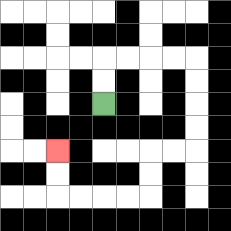{'start': '[4, 4]', 'end': '[2, 6]', 'path_directions': 'U,U,R,R,R,R,D,D,D,D,L,L,D,D,L,L,L,L,U,U', 'path_coordinates': '[[4, 4], [4, 3], [4, 2], [5, 2], [6, 2], [7, 2], [8, 2], [8, 3], [8, 4], [8, 5], [8, 6], [7, 6], [6, 6], [6, 7], [6, 8], [5, 8], [4, 8], [3, 8], [2, 8], [2, 7], [2, 6]]'}